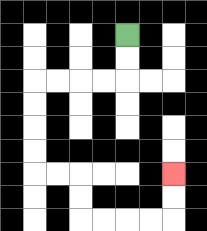{'start': '[5, 1]', 'end': '[7, 7]', 'path_directions': 'D,D,L,L,L,L,D,D,D,D,R,R,D,D,R,R,R,R,U,U', 'path_coordinates': '[[5, 1], [5, 2], [5, 3], [4, 3], [3, 3], [2, 3], [1, 3], [1, 4], [1, 5], [1, 6], [1, 7], [2, 7], [3, 7], [3, 8], [3, 9], [4, 9], [5, 9], [6, 9], [7, 9], [7, 8], [7, 7]]'}